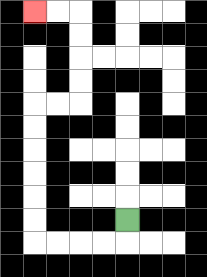{'start': '[5, 9]', 'end': '[1, 0]', 'path_directions': 'D,L,L,L,L,U,U,U,U,U,U,R,R,U,U,U,U,L,L', 'path_coordinates': '[[5, 9], [5, 10], [4, 10], [3, 10], [2, 10], [1, 10], [1, 9], [1, 8], [1, 7], [1, 6], [1, 5], [1, 4], [2, 4], [3, 4], [3, 3], [3, 2], [3, 1], [3, 0], [2, 0], [1, 0]]'}